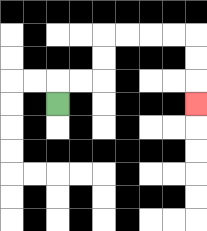{'start': '[2, 4]', 'end': '[8, 4]', 'path_directions': 'U,R,R,U,U,R,R,R,R,D,D,D', 'path_coordinates': '[[2, 4], [2, 3], [3, 3], [4, 3], [4, 2], [4, 1], [5, 1], [6, 1], [7, 1], [8, 1], [8, 2], [8, 3], [8, 4]]'}